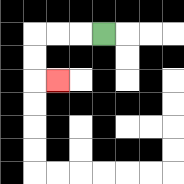{'start': '[4, 1]', 'end': '[2, 3]', 'path_directions': 'L,L,L,D,D,R', 'path_coordinates': '[[4, 1], [3, 1], [2, 1], [1, 1], [1, 2], [1, 3], [2, 3]]'}